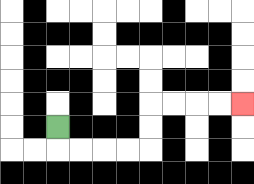{'start': '[2, 5]', 'end': '[10, 4]', 'path_directions': 'D,R,R,R,R,U,U,R,R,R,R', 'path_coordinates': '[[2, 5], [2, 6], [3, 6], [4, 6], [5, 6], [6, 6], [6, 5], [6, 4], [7, 4], [8, 4], [9, 4], [10, 4]]'}